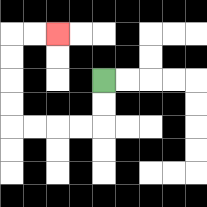{'start': '[4, 3]', 'end': '[2, 1]', 'path_directions': 'D,D,L,L,L,L,U,U,U,U,R,R', 'path_coordinates': '[[4, 3], [4, 4], [4, 5], [3, 5], [2, 5], [1, 5], [0, 5], [0, 4], [0, 3], [0, 2], [0, 1], [1, 1], [2, 1]]'}